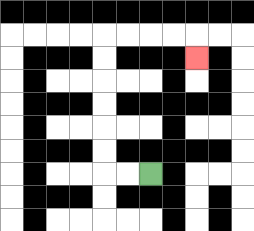{'start': '[6, 7]', 'end': '[8, 2]', 'path_directions': 'L,L,U,U,U,U,U,U,R,R,R,R,D', 'path_coordinates': '[[6, 7], [5, 7], [4, 7], [4, 6], [4, 5], [4, 4], [4, 3], [4, 2], [4, 1], [5, 1], [6, 1], [7, 1], [8, 1], [8, 2]]'}